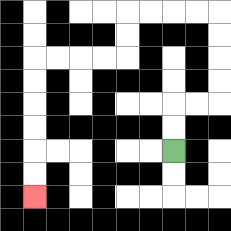{'start': '[7, 6]', 'end': '[1, 8]', 'path_directions': 'U,U,R,R,U,U,U,U,L,L,L,L,D,D,L,L,L,L,D,D,D,D,D,D', 'path_coordinates': '[[7, 6], [7, 5], [7, 4], [8, 4], [9, 4], [9, 3], [9, 2], [9, 1], [9, 0], [8, 0], [7, 0], [6, 0], [5, 0], [5, 1], [5, 2], [4, 2], [3, 2], [2, 2], [1, 2], [1, 3], [1, 4], [1, 5], [1, 6], [1, 7], [1, 8]]'}